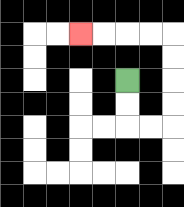{'start': '[5, 3]', 'end': '[3, 1]', 'path_directions': 'D,D,R,R,U,U,U,U,L,L,L,L', 'path_coordinates': '[[5, 3], [5, 4], [5, 5], [6, 5], [7, 5], [7, 4], [7, 3], [7, 2], [7, 1], [6, 1], [5, 1], [4, 1], [3, 1]]'}